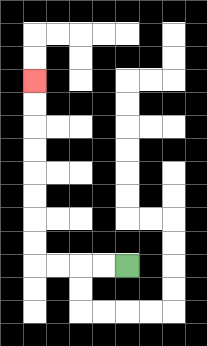{'start': '[5, 11]', 'end': '[1, 3]', 'path_directions': 'L,L,L,L,U,U,U,U,U,U,U,U', 'path_coordinates': '[[5, 11], [4, 11], [3, 11], [2, 11], [1, 11], [1, 10], [1, 9], [1, 8], [1, 7], [1, 6], [1, 5], [1, 4], [1, 3]]'}